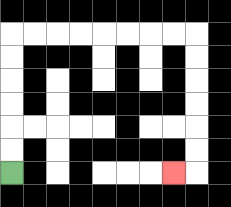{'start': '[0, 7]', 'end': '[7, 7]', 'path_directions': 'U,U,U,U,U,U,R,R,R,R,R,R,R,R,D,D,D,D,D,D,L', 'path_coordinates': '[[0, 7], [0, 6], [0, 5], [0, 4], [0, 3], [0, 2], [0, 1], [1, 1], [2, 1], [3, 1], [4, 1], [5, 1], [6, 1], [7, 1], [8, 1], [8, 2], [8, 3], [8, 4], [8, 5], [8, 6], [8, 7], [7, 7]]'}